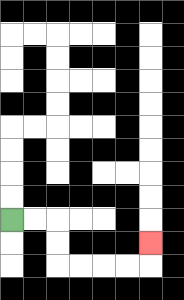{'start': '[0, 9]', 'end': '[6, 10]', 'path_directions': 'R,R,D,D,R,R,R,R,U', 'path_coordinates': '[[0, 9], [1, 9], [2, 9], [2, 10], [2, 11], [3, 11], [4, 11], [5, 11], [6, 11], [6, 10]]'}